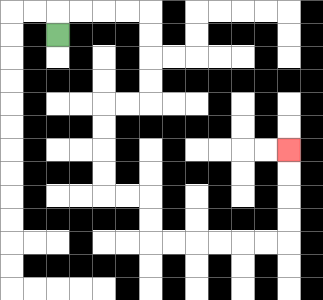{'start': '[2, 1]', 'end': '[12, 6]', 'path_directions': 'U,R,R,R,R,D,D,D,D,L,L,D,D,D,D,R,R,D,D,R,R,R,R,R,R,U,U,U,U', 'path_coordinates': '[[2, 1], [2, 0], [3, 0], [4, 0], [5, 0], [6, 0], [6, 1], [6, 2], [6, 3], [6, 4], [5, 4], [4, 4], [4, 5], [4, 6], [4, 7], [4, 8], [5, 8], [6, 8], [6, 9], [6, 10], [7, 10], [8, 10], [9, 10], [10, 10], [11, 10], [12, 10], [12, 9], [12, 8], [12, 7], [12, 6]]'}